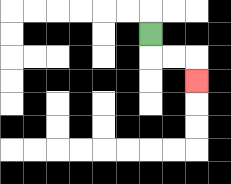{'start': '[6, 1]', 'end': '[8, 3]', 'path_directions': 'D,R,R,D', 'path_coordinates': '[[6, 1], [6, 2], [7, 2], [8, 2], [8, 3]]'}